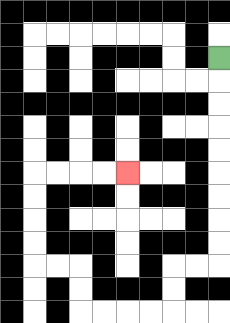{'start': '[9, 2]', 'end': '[5, 7]', 'path_directions': 'D,D,D,D,D,D,D,D,D,L,L,D,D,L,L,L,L,U,U,L,L,U,U,U,U,R,R,R,R', 'path_coordinates': '[[9, 2], [9, 3], [9, 4], [9, 5], [9, 6], [9, 7], [9, 8], [9, 9], [9, 10], [9, 11], [8, 11], [7, 11], [7, 12], [7, 13], [6, 13], [5, 13], [4, 13], [3, 13], [3, 12], [3, 11], [2, 11], [1, 11], [1, 10], [1, 9], [1, 8], [1, 7], [2, 7], [3, 7], [4, 7], [5, 7]]'}